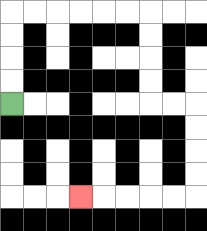{'start': '[0, 4]', 'end': '[3, 8]', 'path_directions': 'U,U,U,U,R,R,R,R,R,R,D,D,D,D,R,R,D,D,D,D,L,L,L,L,L', 'path_coordinates': '[[0, 4], [0, 3], [0, 2], [0, 1], [0, 0], [1, 0], [2, 0], [3, 0], [4, 0], [5, 0], [6, 0], [6, 1], [6, 2], [6, 3], [6, 4], [7, 4], [8, 4], [8, 5], [8, 6], [8, 7], [8, 8], [7, 8], [6, 8], [5, 8], [4, 8], [3, 8]]'}